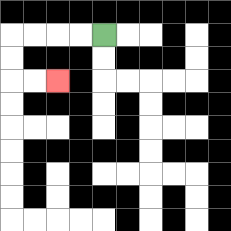{'start': '[4, 1]', 'end': '[2, 3]', 'path_directions': 'L,L,L,L,D,D,R,R', 'path_coordinates': '[[4, 1], [3, 1], [2, 1], [1, 1], [0, 1], [0, 2], [0, 3], [1, 3], [2, 3]]'}